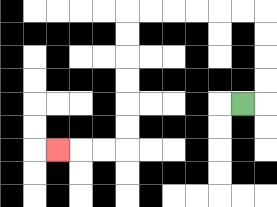{'start': '[10, 4]', 'end': '[2, 6]', 'path_directions': 'R,U,U,U,U,L,L,L,L,L,L,D,D,D,D,D,D,L,L,L', 'path_coordinates': '[[10, 4], [11, 4], [11, 3], [11, 2], [11, 1], [11, 0], [10, 0], [9, 0], [8, 0], [7, 0], [6, 0], [5, 0], [5, 1], [5, 2], [5, 3], [5, 4], [5, 5], [5, 6], [4, 6], [3, 6], [2, 6]]'}